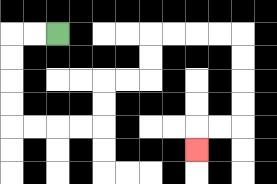{'start': '[2, 1]', 'end': '[8, 6]', 'path_directions': 'L,L,D,D,D,D,R,R,R,R,U,U,R,R,U,U,R,R,R,R,D,D,D,D,L,L,D', 'path_coordinates': '[[2, 1], [1, 1], [0, 1], [0, 2], [0, 3], [0, 4], [0, 5], [1, 5], [2, 5], [3, 5], [4, 5], [4, 4], [4, 3], [5, 3], [6, 3], [6, 2], [6, 1], [7, 1], [8, 1], [9, 1], [10, 1], [10, 2], [10, 3], [10, 4], [10, 5], [9, 5], [8, 5], [8, 6]]'}